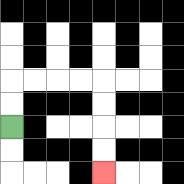{'start': '[0, 5]', 'end': '[4, 7]', 'path_directions': 'U,U,R,R,R,R,D,D,D,D', 'path_coordinates': '[[0, 5], [0, 4], [0, 3], [1, 3], [2, 3], [3, 3], [4, 3], [4, 4], [4, 5], [4, 6], [4, 7]]'}